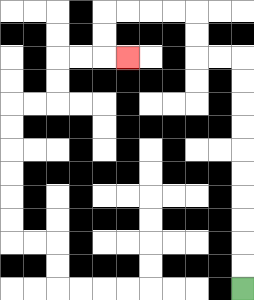{'start': '[10, 12]', 'end': '[5, 2]', 'path_directions': 'U,U,U,U,U,U,U,U,U,U,L,L,U,U,L,L,L,L,D,D,R', 'path_coordinates': '[[10, 12], [10, 11], [10, 10], [10, 9], [10, 8], [10, 7], [10, 6], [10, 5], [10, 4], [10, 3], [10, 2], [9, 2], [8, 2], [8, 1], [8, 0], [7, 0], [6, 0], [5, 0], [4, 0], [4, 1], [4, 2], [5, 2]]'}